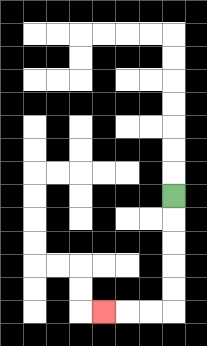{'start': '[7, 8]', 'end': '[4, 13]', 'path_directions': 'D,D,D,D,D,L,L,L', 'path_coordinates': '[[7, 8], [7, 9], [7, 10], [7, 11], [7, 12], [7, 13], [6, 13], [5, 13], [4, 13]]'}